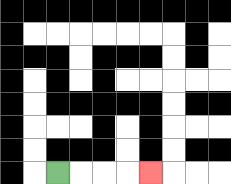{'start': '[2, 7]', 'end': '[6, 7]', 'path_directions': 'R,R,R,R', 'path_coordinates': '[[2, 7], [3, 7], [4, 7], [5, 7], [6, 7]]'}